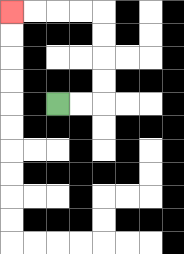{'start': '[2, 4]', 'end': '[0, 0]', 'path_directions': 'R,R,U,U,U,U,L,L,L,L', 'path_coordinates': '[[2, 4], [3, 4], [4, 4], [4, 3], [4, 2], [4, 1], [4, 0], [3, 0], [2, 0], [1, 0], [0, 0]]'}